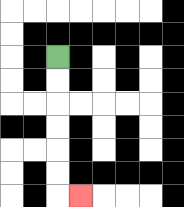{'start': '[2, 2]', 'end': '[3, 8]', 'path_directions': 'D,D,D,D,D,D,R', 'path_coordinates': '[[2, 2], [2, 3], [2, 4], [2, 5], [2, 6], [2, 7], [2, 8], [3, 8]]'}